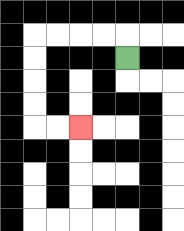{'start': '[5, 2]', 'end': '[3, 5]', 'path_directions': 'U,L,L,L,L,D,D,D,D,R,R', 'path_coordinates': '[[5, 2], [5, 1], [4, 1], [3, 1], [2, 1], [1, 1], [1, 2], [1, 3], [1, 4], [1, 5], [2, 5], [3, 5]]'}